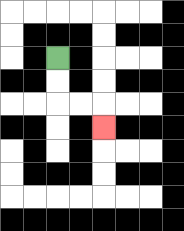{'start': '[2, 2]', 'end': '[4, 5]', 'path_directions': 'D,D,R,R,D', 'path_coordinates': '[[2, 2], [2, 3], [2, 4], [3, 4], [4, 4], [4, 5]]'}